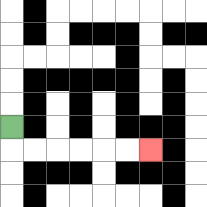{'start': '[0, 5]', 'end': '[6, 6]', 'path_directions': 'D,R,R,R,R,R,R', 'path_coordinates': '[[0, 5], [0, 6], [1, 6], [2, 6], [3, 6], [4, 6], [5, 6], [6, 6]]'}